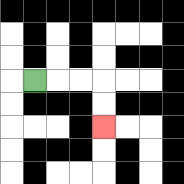{'start': '[1, 3]', 'end': '[4, 5]', 'path_directions': 'R,R,R,D,D', 'path_coordinates': '[[1, 3], [2, 3], [3, 3], [4, 3], [4, 4], [4, 5]]'}